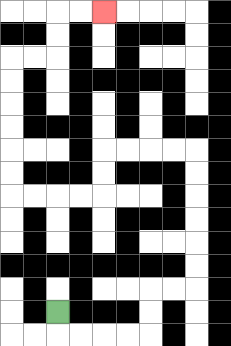{'start': '[2, 13]', 'end': '[4, 0]', 'path_directions': 'D,R,R,R,R,U,U,R,R,U,U,U,U,U,U,L,L,L,L,D,D,L,L,L,L,U,U,U,U,U,U,R,R,U,U,R,R', 'path_coordinates': '[[2, 13], [2, 14], [3, 14], [4, 14], [5, 14], [6, 14], [6, 13], [6, 12], [7, 12], [8, 12], [8, 11], [8, 10], [8, 9], [8, 8], [8, 7], [8, 6], [7, 6], [6, 6], [5, 6], [4, 6], [4, 7], [4, 8], [3, 8], [2, 8], [1, 8], [0, 8], [0, 7], [0, 6], [0, 5], [0, 4], [0, 3], [0, 2], [1, 2], [2, 2], [2, 1], [2, 0], [3, 0], [4, 0]]'}